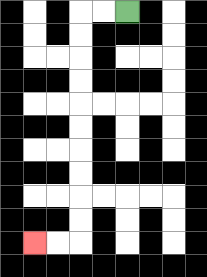{'start': '[5, 0]', 'end': '[1, 10]', 'path_directions': 'L,L,D,D,D,D,D,D,D,D,D,D,L,L', 'path_coordinates': '[[5, 0], [4, 0], [3, 0], [3, 1], [3, 2], [3, 3], [3, 4], [3, 5], [3, 6], [3, 7], [3, 8], [3, 9], [3, 10], [2, 10], [1, 10]]'}